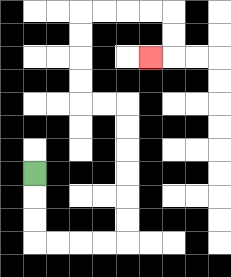{'start': '[1, 7]', 'end': '[6, 2]', 'path_directions': 'D,D,D,R,R,R,R,U,U,U,U,U,U,L,L,U,U,U,U,R,R,R,R,D,D,L', 'path_coordinates': '[[1, 7], [1, 8], [1, 9], [1, 10], [2, 10], [3, 10], [4, 10], [5, 10], [5, 9], [5, 8], [5, 7], [5, 6], [5, 5], [5, 4], [4, 4], [3, 4], [3, 3], [3, 2], [3, 1], [3, 0], [4, 0], [5, 0], [6, 0], [7, 0], [7, 1], [7, 2], [6, 2]]'}